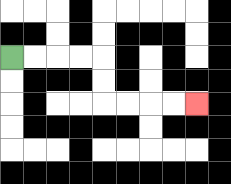{'start': '[0, 2]', 'end': '[8, 4]', 'path_directions': 'R,R,R,R,D,D,R,R,R,R', 'path_coordinates': '[[0, 2], [1, 2], [2, 2], [3, 2], [4, 2], [4, 3], [4, 4], [5, 4], [6, 4], [7, 4], [8, 4]]'}